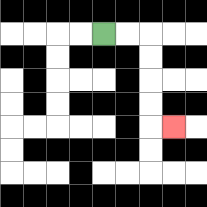{'start': '[4, 1]', 'end': '[7, 5]', 'path_directions': 'R,R,D,D,D,D,R', 'path_coordinates': '[[4, 1], [5, 1], [6, 1], [6, 2], [6, 3], [6, 4], [6, 5], [7, 5]]'}